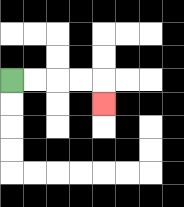{'start': '[0, 3]', 'end': '[4, 4]', 'path_directions': 'R,R,R,R,D', 'path_coordinates': '[[0, 3], [1, 3], [2, 3], [3, 3], [4, 3], [4, 4]]'}